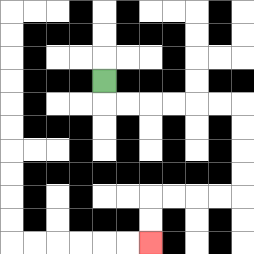{'start': '[4, 3]', 'end': '[6, 10]', 'path_directions': 'D,R,R,R,R,R,R,D,D,D,D,L,L,L,L,D,D', 'path_coordinates': '[[4, 3], [4, 4], [5, 4], [6, 4], [7, 4], [8, 4], [9, 4], [10, 4], [10, 5], [10, 6], [10, 7], [10, 8], [9, 8], [8, 8], [7, 8], [6, 8], [6, 9], [6, 10]]'}